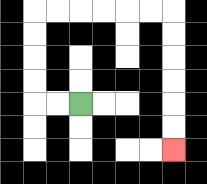{'start': '[3, 4]', 'end': '[7, 6]', 'path_directions': 'L,L,U,U,U,U,R,R,R,R,R,R,D,D,D,D,D,D', 'path_coordinates': '[[3, 4], [2, 4], [1, 4], [1, 3], [1, 2], [1, 1], [1, 0], [2, 0], [3, 0], [4, 0], [5, 0], [6, 0], [7, 0], [7, 1], [7, 2], [7, 3], [7, 4], [7, 5], [7, 6]]'}